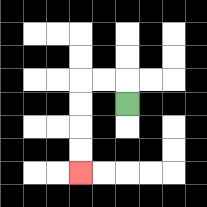{'start': '[5, 4]', 'end': '[3, 7]', 'path_directions': 'U,L,L,D,D,D,D', 'path_coordinates': '[[5, 4], [5, 3], [4, 3], [3, 3], [3, 4], [3, 5], [3, 6], [3, 7]]'}